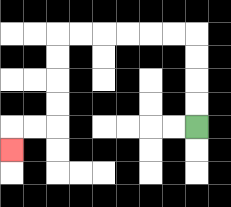{'start': '[8, 5]', 'end': '[0, 6]', 'path_directions': 'U,U,U,U,L,L,L,L,L,L,D,D,D,D,L,L,D', 'path_coordinates': '[[8, 5], [8, 4], [8, 3], [8, 2], [8, 1], [7, 1], [6, 1], [5, 1], [4, 1], [3, 1], [2, 1], [2, 2], [2, 3], [2, 4], [2, 5], [1, 5], [0, 5], [0, 6]]'}